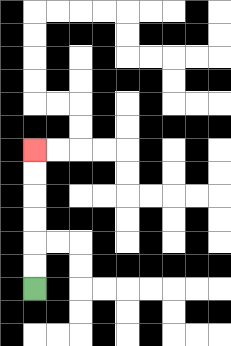{'start': '[1, 12]', 'end': '[1, 6]', 'path_directions': 'U,U,U,U,U,U', 'path_coordinates': '[[1, 12], [1, 11], [1, 10], [1, 9], [1, 8], [1, 7], [1, 6]]'}